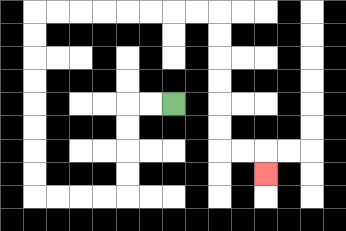{'start': '[7, 4]', 'end': '[11, 7]', 'path_directions': 'L,L,D,D,D,D,L,L,L,L,U,U,U,U,U,U,U,U,R,R,R,R,R,R,R,R,D,D,D,D,D,D,R,R,D', 'path_coordinates': '[[7, 4], [6, 4], [5, 4], [5, 5], [5, 6], [5, 7], [5, 8], [4, 8], [3, 8], [2, 8], [1, 8], [1, 7], [1, 6], [1, 5], [1, 4], [1, 3], [1, 2], [1, 1], [1, 0], [2, 0], [3, 0], [4, 0], [5, 0], [6, 0], [7, 0], [8, 0], [9, 0], [9, 1], [9, 2], [9, 3], [9, 4], [9, 5], [9, 6], [10, 6], [11, 6], [11, 7]]'}